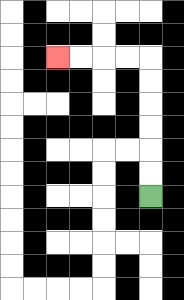{'start': '[6, 8]', 'end': '[2, 2]', 'path_directions': 'U,U,U,U,U,U,L,L,L,L', 'path_coordinates': '[[6, 8], [6, 7], [6, 6], [6, 5], [6, 4], [6, 3], [6, 2], [5, 2], [4, 2], [3, 2], [2, 2]]'}